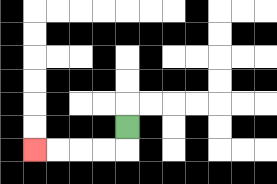{'start': '[5, 5]', 'end': '[1, 6]', 'path_directions': 'D,L,L,L,L', 'path_coordinates': '[[5, 5], [5, 6], [4, 6], [3, 6], [2, 6], [1, 6]]'}